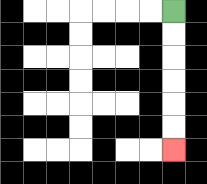{'start': '[7, 0]', 'end': '[7, 6]', 'path_directions': 'D,D,D,D,D,D', 'path_coordinates': '[[7, 0], [7, 1], [7, 2], [7, 3], [7, 4], [7, 5], [7, 6]]'}